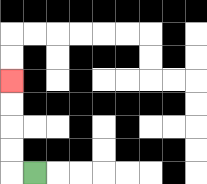{'start': '[1, 7]', 'end': '[0, 3]', 'path_directions': 'L,U,U,U,U', 'path_coordinates': '[[1, 7], [0, 7], [0, 6], [0, 5], [0, 4], [0, 3]]'}